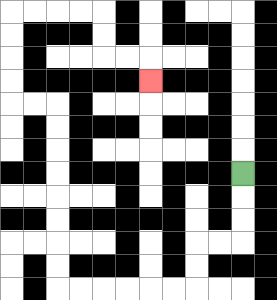{'start': '[10, 7]', 'end': '[6, 3]', 'path_directions': 'D,D,D,L,L,D,D,L,L,L,L,L,L,U,U,U,U,U,U,U,U,L,L,U,U,U,U,R,R,R,R,D,D,R,R,D', 'path_coordinates': '[[10, 7], [10, 8], [10, 9], [10, 10], [9, 10], [8, 10], [8, 11], [8, 12], [7, 12], [6, 12], [5, 12], [4, 12], [3, 12], [2, 12], [2, 11], [2, 10], [2, 9], [2, 8], [2, 7], [2, 6], [2, 5], [2, 4], [1, 4], [0, 4], [0, 3], [0, 2], [0, 1], [0, 0], [1, 0], [2, 0], [3, 0], [4, 0], [4, 1], [4, 2], [5, 2], [6, 2], [6, 3]]'}